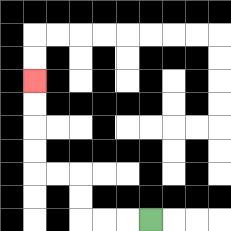{'start': '[6, 9]', 'end': '[1, 3]', 'path_directions': 'L,L,L,U,U,L,L,U,U,U,U', 'path_coordinates': '[[6, 9], [5, 9], [4, 9], [3, 9], [3, 8], [3, 7], [2, 7], [1, 7], [1, 6], [1, 5], [1, 4], [1, 3]]'}